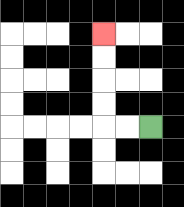{'start': '[6, 5]', 'end': '[4, 1]', 'path_directions': 'L,L,U,U,U,U', 'path_coordinates': '[[6, 5], [5, 5], [4, 5], [4, 4], [4, 3], [4, 2], [4, 1]]'}